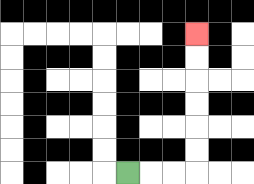{'start': '[5, 7]', 'end': '[8, 1]', 'path_directions': 'R,R,R,U,U,U,U,U,U', 'path_coordinates': '[[5, 7], [6, 7], [7, 7], [8, 7], [8, 6], [8, 5], [8, 4], [8, 3], [8, 2], [8, 1]]'}